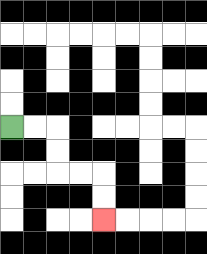{'start': '[0, 5]', 'end': '[4, 9]', 'path_directions': 'R,R,D,D,R,R,D,D', 'path_coordinates': '[[0, 5], [1, 5], [2, 5], [2, 6], [2, 7], [3, 7], [4, 7], [4, 8], [4, 9]]'}